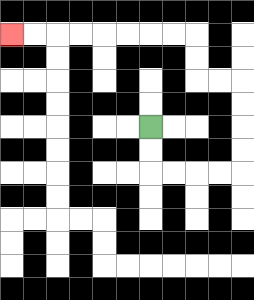{'start': '[6, 5]', 'end': '[0, 1]', 'path_directions': 'D,D,R,R,R,R,U,U,U,U,L,L,U,U,L,L,L,L,L,L,L,L', 'path_coordinates': '[[6, 5], [6, 6], [6, 7], [7, 7], [8, 7], [9, 7], [10, 7], [10, 6], [10, 5], [10, 4], [10, 3], [9, 3], [8, 3], [8, 2], [8, 1], [7, 1], [6, 1], [5, 1], [4, 1], [3, 1], [2, 1], [1, 1], [0, 1]]'}